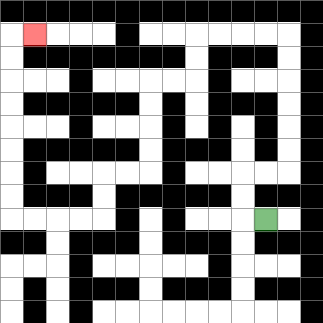{'start': '[11, 9]', 'end': '[1, 1]', 'path_directions': 'L,U,U,R,R,U,U,U,U,U,U,L,L,L,L,D,D,L,L,D,D,D,D,L,L,D,D,L,L,L,L,U,U,U,U,U,U,U,U,R', 'path_coordinates': '[[11, 9], [10, 9], [10, 8], [10, 7], [11, 7], [12, 7], [12, 6], [12, 5], [12, 4], [12, 3], [12, 2], [12, 1], [11, 1], [10, 1], [9, 1], [8, 1], [8, 2], [8, 3], [7, 3], [6, 3], [6, 4], [6, 5], [6, 6], [6, 7], [5, 7], [4, 7], [4, 8], [4, 9], [3, 9], [2, 9], [1, 9], [0, 9], [0, 8], [0, 7], [0, 6], [0, 5], [0, 4], [0, 3], [0, 2], [0, 1], [1, 1]]'}